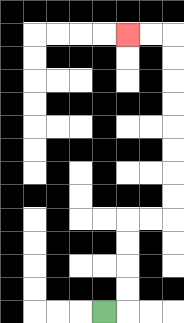{'start': '[4, 13]', 'end': '[5, 1]', 'path_directions': 'R,U,U,U,U,R,R,U,U,U,U,U,U,U,U,L,L', 'path_coordinates': '[[4, 13], [5, 13], [5, 12], [5, 11], [5, 10], [5, 9], [6, 9], [7, 9], [7, 8], [7, 7], [7, 6], [7, 5], [7, 4], [7, 3], [7, 2], [7, 1], [6, 1], [5, 1]]'}